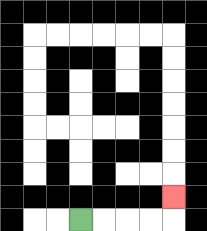{'start': '[3, 9]', 'end': '[7, 8]', 'path_directions': 'R,R,R,R,U', 'path_coordinates': '[[3, 9], [4, 9], [5, 9], [6, 9], [7, 9], [7, 8]]'}